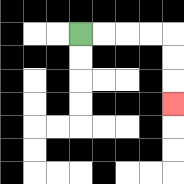{'start': '[3, 1]', 'end': '[7, 4]', 'path_directions': 'R,R,R,R,D,D,D', 'path_coordinates': '[[3, 1], [4, 1], [5, 1], [6, 1], [7, 1], [7, 2], [7, 3], [7, 4]]'}